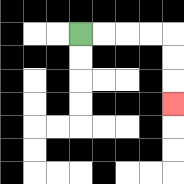{'start': '[3, 1]', 'end': '[7, 4]', 'path_directions': 'R,R,R,R,D,D,D', 'path_coordinates': '[[3, 1], [4, 1], [5, 1], [6, 1], [7, 1], [7, 2], [7, 3], [7, 4]]'}